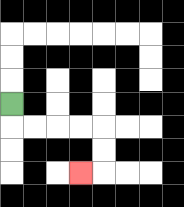{'start': '[0, 4]', 'end': '[3, 7]', 'path_directions': 'D,R,R,R,R,D,D,L', 'path_coordinates': '[[0, 4], [0, 5], [1, 5], [2, 5], [3, 5], [4, 5], [4, 6], [4, 7], [3, 7]]'}